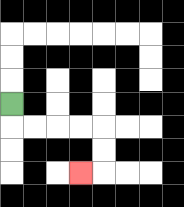{'start': '[0, 4]', 'end': '[3, 7]', 'path_directions': 'D,R,R,R,R,D,D,L', 'path_coordinates': '[[0, 4], [0, 5], [1, 5], [2, 5], [3, 5], [4, 5], [4, 6], [4, 7], [3, 7]]'}